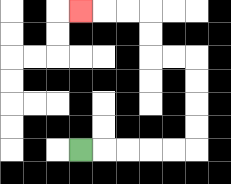{'start': '[3, 6]', 'end': '[3, 0]', 'path_directions': 'R,R,R,R,R,U,U,U,U,L,L,U,U,L,L,L', 'path_coordinates': '[[3, 6], [4, 6], [5, 6], [6, 6], [7, 6], [8, 6], [8, 5], [8, 4], [8, 3], [8, 2], [7, 2], [6, 2], [6, 1], [6, 0], [5, 0], [4, 0], [3, 0]]'}